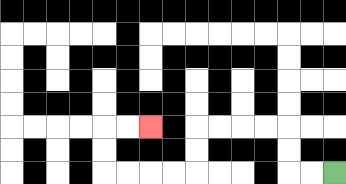{'start': '[14, 7]', 'end': '[6, 5]', 'path_directions': 'L,L,U,U,L,L,L,L,D,D,L,L,L,L,U,U,R,R', 'path_coordinates': '[[14, 7], [13, 7], [12, 7], [12, 6], [12, 5], [11, 5], [10, 5], [9, 5], [8, 5], [8, 6], [8, 7], [7, 7], [6, 7], [5, 7], [4, 7], [4, 6], [4, 5], [5, 5], [6, 5]]'}